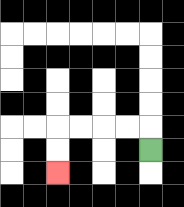{'start': '[6, 6]', 'end': '[2, 7]', 'path_directions': 'U,L,L,L,L,D,D', 'path_coordinates': '[[6, 6], [6, 5], [5, 5], [4, 5], [3, 5], [2, 5], [2, 6], [2, 7]]'}